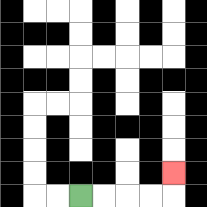{'start': '[3, 8]', 'end': '[7, 7]', 'path_directions': 'R,R,R,R,U', 'path_coordinates': '[[3, 8], [4, 8], [5, 8], [6, 8], [7, 8], [7, 7]]'}